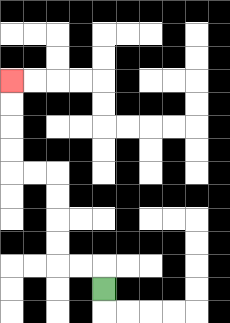{'start': '[4, 12]', 'end': '[0, 3]', 'path_directions': 'U,L,L,U,U,U,U,L,L,U,U,U,U', 'path_coordinates': '[[4, 12], [4, 11], [3, 11], [2, 11], [2, 10], [2, 9], [2, 8], [2, 7], [1, 7], [0, 7], [0, 6], [0, 5], [0, 4], [0, 3]]'}